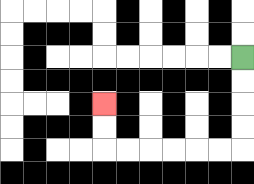{'start': '[10, 2]', 'end': '[4, 4]', 'path_directions': 'D,D,D,D,L,L,L,L,L,L,U,U', 'path_coordinates': '[[10, 2], [10, 3], [10, 4], [10, 5], [10, 6], [9, 6], [8, 6], [7, 6], [6, 6], [5, 6], [4, 6], [4, 5], [4, 4]]'}